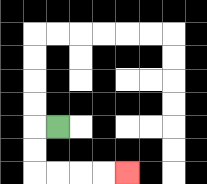{'start': '[2, 5]', 'end': '[5, 7]', 'path_directions': 'L,D,D,R,R,R,R', 'path_coordinates': '[[2, 5], [1, 5], [1, 6], [1, 7], [2, 7], [3, 7], [4, 7], [5, 7]]'}